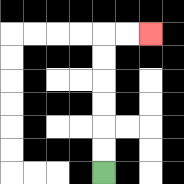{'start': '[4, 7]', 'end': '[6, 1]', 'path_directions': 'U,U,U,U,U,U,R,R', 'path_coordinates': '[[4, 7], [4, 6], [4, 5], [4, 4], [4, 3], [4, 2], [4, 1], [5, 1], [6, 1]]'}